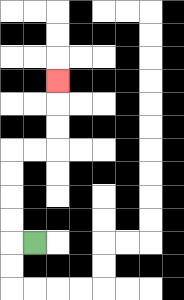{'start': '[1, 10]', 'end': '[2, 3]', 'path_directions': 'L,U,U,U,U,R,R,U,U,U', 'path_coordinates': '[[1, 10], [0, 10], [0, 9], [0, 8], [0, 7], [0, 6], [1, 6], [2, 6], [2, 5], [2, 4], [2, 3]]'}